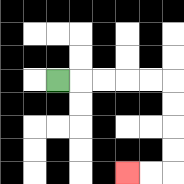{'start': '[2, 3]', 'end': '[5, 7]', 'path_directions': 'R,R,R,R,R,D,D,D,D,L,L', 'path_coordinates': '[[2, 3], [3, 3], [4, 3], [5, 3], [6, 3], [7, 3], [7, 4], [7, 5], [7, 6], [7, 7], [6, 7], [5, 7]]'}